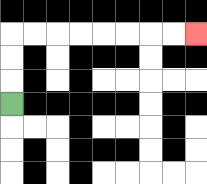{'start': '[0, 4]', 'end': '[8, 1]', 'path_directions': 'U,U,U,R,R,R,R,R,R,R,R', 'path_coordinates': '[[0, 4], [0, 3], [0, 2], [0, 1], [1, 1], [2, 1], [3, 1], [4, 1], [5, 1], [6, 1], [7, 1], [8, 1]]'}